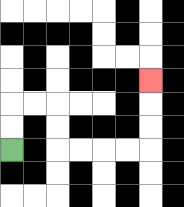{'start': '[0, 6]', 'end': '[6, 3]', 'path_directions': 'U,U,R,R,D,D,R,R,R,R,U,U,U', 'path_coordinates': '[[0, 6], [0, 5], [0, 4], [1, 4], [2, 4], [2, 5], [2, 6], [3, 6], [4, 6], [5, 6], [6, 6], [6, 5], [6, 4], [6, 3]]'}